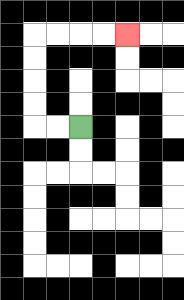{'start': '[3, 5]', 'end': '[5, 1]', 'path_directions': 'L,L,U,U,U,U,R,R,R,R', 'path_coordinates': '[[3, 5], [2, 5], [1, 5], [1, 4], [1, 3], [1, 2], [1, 1], [2, 1], [3, 1], [4, 1], [5, 1]]'}